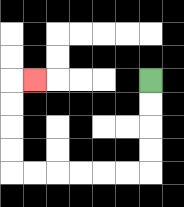{'start': '[6, 3]', 'end': '[1, 3]', 'path_directions': 'D,D,D,D,L,L,L,L,L,L,U,U,U,U,R', 'path_coordinates': '[[6, 3], [6, 4], [6, 5], [6, 6], [6, 7], [5, 7], [4, 7], [3, 7], [2, 7], [1, 7], [0, 7], [0, 6], [0, 5], [0, 4], [0, 3], [1, 3]]'}